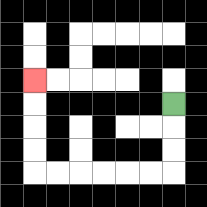{'start': '[7, 4]', 'end': '[1, 3]', 'path_directions': 'D,D,D,L,L,L,L,L,L,U,U,U,U', 'path_coordinates': '[[7, 4], [7, 5], [7, 6], [7, 7], [6, 7], [5, 7], [4, 7], [3, 7], [2, 7], [1, 7], [1, 6], [1, 5], [1, 4], [1, 3]]'}